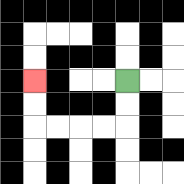{'start': '[5, 3]', 'end': '[1, 3]', 'path_directions': 'D,D,L,L,L,L,U,U', 'path_coordinates': '[[5, 3], [5, 4], [5, 5], [4, 5], [3, 5], [2, 5], [1, 5], [1, 4], [1, 3]]'}